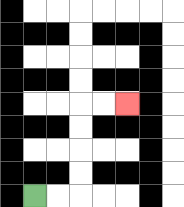{'start': '[1, 8]', 'end': '[5, 4]', 'path_directions': 'R,R,U,U,U,U,R,R', 'path_coordinates': '[[1, 8], [2, 8], [3, 8], [3, 7], [3, 6], [3, 5], [3, 4], [4, 4], [5, 4]]'}